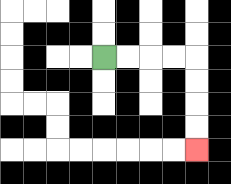{'start': '[4, 2]', 'end': '[8, 6]', 'path_directions': 'R,R,R,R,D,D,D,D', 'path_coordinates': '[[4, 2], [5, 2], [6, 2], [7, 2], [8, 2], [8, 3], [8, 4], [8, 5], [8, 6]]'}